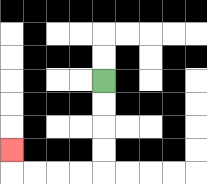{'start': '[4, 3]', 'end': '[0, 6]', 'path_directions': 'D,D,D,D,L,L,L,L,U', 'path_coordinates': '[[4, 3], [4, 4], [4, 5], [4, 6], [4, 7], [3, 7], [2, 7], [1, 7], [0, 7], [0, 6]]'}